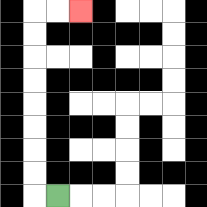{'start': '[2, 8]', 'end': '[3, 0]', 'path_directions': 'L,U,U,U,U,U,U,U,U,R,R', 'path_coordinates': '[[2, 8], [1, 8], [1, 7], [1, 6], [1, 5], [1, 4], [1, 3], [1, 2], [1, 1], [1, 0], [2, 0], [3, 0]]'}